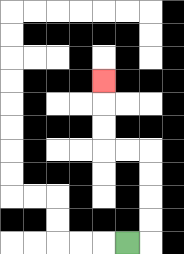{'start': '[5, 10]', 'end': '[4, 3]', 'path_directions': 'R,U,U,U,U,L,L,U,U,U', 'path_coordinates': '[[5, 10], [6, 10], [6, 9], [6, 8], [6, 7], [6, 6], [5, 6], [4, 6], [4, 5], [4, 4], [4, 3]]'}